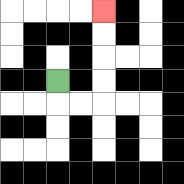{'start': '[2, 3]', 'end': '[4, 0]', 'path_directions': 'D,R,R,U,U,U,U', 'path_coordinates': '[[2, 3], [2, 4], [3, 4], [4, 4], [4, 3], [4, 2], [4, 1], [4, 0]]'}